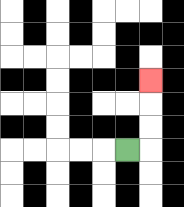{'start': '[5, 6]', 'end': '[6, 3]', 'path_directions': 'R,U,U,U', 'path_coordinates': '[[5, 6], [6, 6], [6, 5], [6, 4], [6, 3]]'}